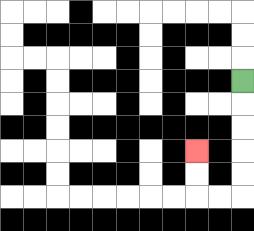{'start': '[10, 3]', 'end': '[8, 6]', 'path_directions': 'D,D,D,D,D,L,L,U,U', 'path_coordinates': '[[10, 3], [10, 4], [10, 5], [10, 6], [10, 7], [10, 8], [9, 8], [8, 8], [8, 7], [8, 6]]'}